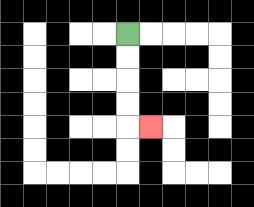{'start': '[5, 1]', 'end': '[6, 5]', 'path_directions': 'D,D,D,D,R', 'path_coordinates': '[[5, 1], [5, 2], [5, 3], [5, 4], [5, 5], [6, 5]]'}